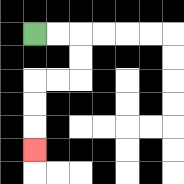{'start': '[1, 1]', 'end': '[1, 6]', 'path_directions': 'R,R,D,D,L,L,D,D,D', 'path_coordinates': '[[1, 1], [2, 1], [3, 1], [3, 2], [3, 3], [2, 3], [1, 3], [1, 4], [1, 5], [1, 6]]'}